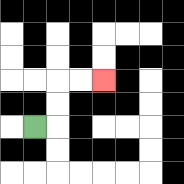{'start': '[1, 5]', 'end': '[4, 3]', 'path_directions': 'R,U,U,R,R', 'path_coordinates': '[[1, 5], [2, 5], [2, 4], [2, 3], [3, 3], [4, 3]]'}